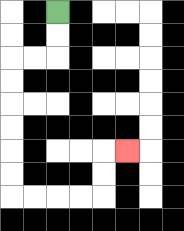{'start': '[2, 0]', 'end': '[5, 6]', 'path_directions': 'D,D,L,L,D,D,D,D,D,D,R,R,R,R,U,U,R', 'path_coordinates': '[[2, 0], [2, 1], [2, 2], [1, 2], [0, 2], [0, 3], [0, 4], [0, 5], [0, 6], [0, 7], [0, 8], [1, 8], [2, 8], [3, 8], [4, 8], [4, 7], [4, 6], [5, 6]]'}